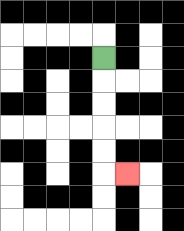{'start': '[4, 2]', 'end': '[5, 7]', 'path_directions': 'D,D,D,D,D,R', 'path_coordinates': '[[4, 2], [4, 3], [4, 4], [4, 5], [4, 6], [4, 7], [5, 7]]'}